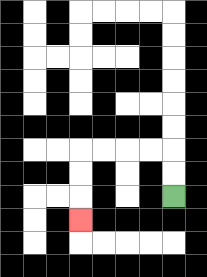{'start': '[7, 8]', 'end': '[3, 9]', 'path_directions': 'U,U,L,L,L,L,D,D,D', 'path_coordinates': '[[7, 8], [7, 7], [7, 6], [6, 6], [5, 6], [4, 6], [3, 6], [3, 7], [3, 8], [3, 9]]'}